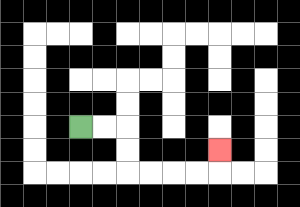{'start': '[3, 5]', 'end': '[9, 6]', 'path_directions': 'R,R,D,D,R,R,R,R,U', 'path_coordinates': '[[3, 5], [4, 5], [5, 5], [5, 6], [5, 7], [6, 7], [7, 7], [8, 7], [9, 7], [9, 6]]'}